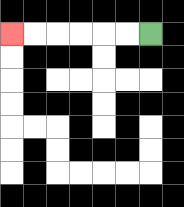{'start': '[6, 1]', 'end': '[0, 1]', 'path_directions': 'L,L,L,L,L,L', 'path_coordinates': '[[6, 1], [5, 1], [4, 1], [3, 1], [2, 1], [1, 1], [0, 1]]'}